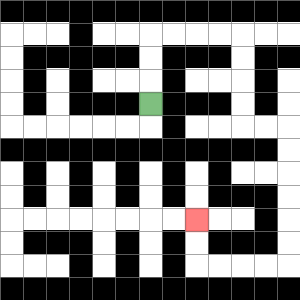{'start': '[6, 4]', 'end': '[8, 9]', 'path_directions': 'U,U,U,R,R,R,R,D,D,D,D,R,R,D,D,D,D,D,D,L,L,L,L,U,U', 'path_coordinates': '[[6, 4], [6, 3], [6, 2], [6, 1], [7, 1], [8, 1], [9, 1], [10, 1], [10, 2], [10, 3], [10, 4], [10, 5], [11, 5], [12, 5], [12, 6], [12, 7], [12, 8], [12, 9], [12, 10], [12, 11], [11, 11], [10, 11], [9, 11], [8, 11], [8, 10], [8, 9]]'}